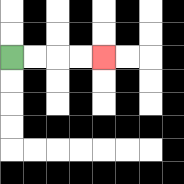{'start': '[0, 2]', 'end': '[4, 2]', 'path_directions': 'R,R,R,R', 'path_coordinates': '[[0, 2], [1, 2], [2, 2], [3, 2], [4, 2]]'}